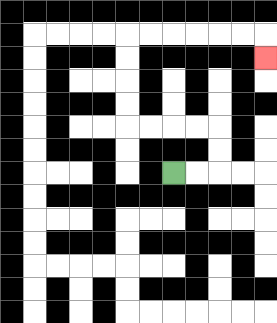{'start': '[7, 7]', 'end': '[11, 2]', 'path_directions': 'R,R,U,U,L,L,L,L,U,U,U,U,R,R,R,R,R,R,D', 'path_coordinates': '[[7, 7], [8, 7], [9, 7], [9, 6], [9, 5], [8, 5], [7, 5], [6, 5], [5, 5], [5, 4], [5, 3], [5, 2], [5, 1], [6, 1], [7, 1], [8, 1], [9, 1], [10, 1], [11, 1], [11, 2]]'}